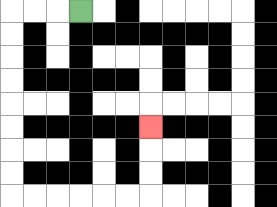{'start': '[3, 0]', 'end': '[6, 5]', 'path_directions': 'L,L,L,D,D,D,D,D,D,D,D,R,R,R,R,R,R,U,U,U', 'path_coordinates': '[[3, 0], [2, 0], [1, 0], [0, 0], [0, 1], [0, 2], [0, 3], [0, 4], [0, 5], [0, 6], [0, 7], [0, 8], [1, 8], [2, 8], [3, 8], [4, 8], [5, 8], [6, 8], [6, 7], [6, 6], [6, 5]]'}